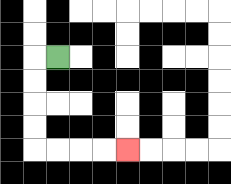{'start': '[2, 2]', 'end': '[5, 6]', 'path_directions': 'L,D,D,D,D,R,R,R,R', 'path_coordinates': '[[2, 2], [1, 2], [1, 3], [1, 4], [1, 5], [1, 6], [2, 6], [3, 6], [4, 6], [5, 6]]'}